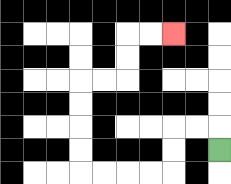{'start': '[9, 6]', 'end': '[7, 1]', 'path_directions': 'U,L,L,D,D,L,L,L,L,U,U,U,U,R,R,U,U,R,R', 'path_coordinates': '[[9, 6], [9, 5], [8, 5], [7, 5], [7, 6], [7, 7], [6, 7], [5, 7], [4, 7], [3, 7], [3, 6], [3, 5], [3, 4], [3, 3], [4, 3], [5, 3], [5, 2], [5, 1], [6, 1], [7, 1]]'}